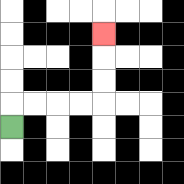{'start': '[0, 5]', 'end': '[4, 1]', 'path_directions': 'U,R,R,R,R,U,U,U', 'path_coordinates': '[[0, 5], [0, 4], [1, 4], [2, 4], [3, 4], [4, 4], [4, 3], [4, 2], [4, 1]]'}